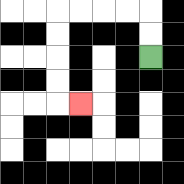{'start': '[6, 2]', 'end': '[3, 4]', 'path_directions': 'U,U,L,L,L,L,D,D,D,D,R', 'path_coordinates': '[[6, 2], [6, 1], [6, 0], [5, 0], [4, 0], [3, 0], [2, 0], [2, 1], [2, 2], [2, 3], [2, 4], [3, 4]]'}